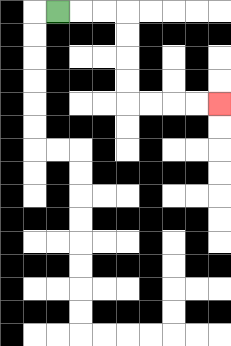{'start': '[2, 0]', 'end': '[9, 4]', 'path_directions': 'R,R,R,D,D,D,D,R,R,R,R', 'path_coordinates': '[[2, 0], [3, 0], [4, 0], [5, 0], [5, 1], [5, 2], [5, 3], [5, 4], [6, 4], [7, 4], [8, 4], [9, 4]]'}